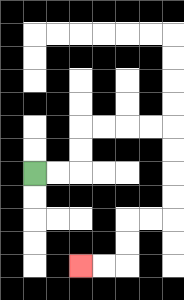{'start': '[1, 7]', 'end': '[3, 11]', 'path_directions': 'R,R,U,U,R,R,R,R,D,D,D,D,L,L,D,D,L,L', 'path_coordinates': '[[1, 7], [2, 7], [3, 7], [3, 6], [3, 5], [4, 5], [5, 5], [6, 5], [7, 5], [7, 6], [7, 7], [7, 8], [7, 9], [6, 9], [5, 9], [5, 10], [5, 11], [4, 11], [3, 11]]'}